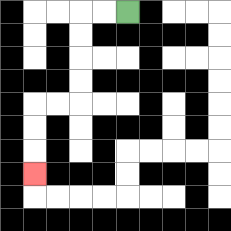{'start': '[5, 0]', 'end': '[1, 7]', 'path_directions': 'L,L,D,D,D,D,L,L,D,D,D', 'path_coordinates': '[[5, 0], [4, 0], [3, 0], [3, 1], [3, 2], [3, 3], [3, 4], [2, 4], [1, 4], [1, 5], [1, 6], [1, 7]]'}